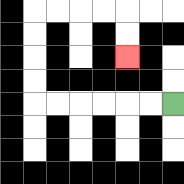{'start': '[7, 4]', 'end': '[5, 2]', 'path_directions': 'L,L,L,L,L,L,U,U,U,U,R,R,R,R,D,D', 'path_coordinates': '[[7, 4], [6, 4], [5, 4], [4, 4], [3, 4], [2, 4], [1, 4], [1, 3], [1, 2], [1, 1], [1, 0], [2, 0], [3, 0], [4, 0], [5, 0], [5, 1], [5, 2]]'}